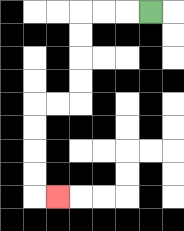{'start': '[6, 0]', 'end': '[2, 8]', 'path_directions': 'L,L,L,D,D,D,D,L,L,D,D,D,D,R', 'path_coordinates': '[[6, 0], [5, 0], [4, 0], [3, 0], [3, 1], [3, 2], [3, 3], [3, 4], [2, 4], [1, 4], [1, 5], [1, 6], [1, 7], [1, 8], [2, 8]]'}